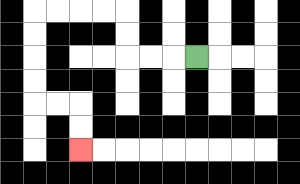{'start': '[8, 2]', 'end': '[3, 6]', 'path_directions': 'L,L,L,U,U,L,L,L,L,D,D,D,D,R,R,D,D', 'path_coordinates': '[[8, 2], [7, 2], [6, 2], [5, 2], [5, 1], [5, 0], [4, 0], [3, 0], [2, 0], [1, 0], [1, 1], [1, 2], [1, 3], [1, 4], [2, 4], [3, 4], [3, 5], [3, 6]]'}